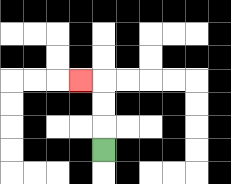{'start': '[4, 6]', 'end': '[3, 3]', 'path_directions': 'U,U,U,L', 'path_coordinates': '[[4, 6], [4, 5], [4, 4], [4, 3], [3, 3]]'}